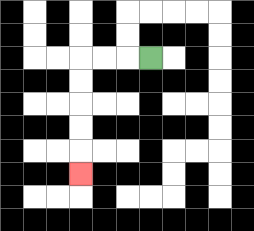{'start': '[6, 2]', 'end': '[3, 7]', 'path_directions': 'L,L,L,D,D,D,D,D', 'path_coordinates': '[[6, 2], [5, 2], [4, 2], [3, 2], [3, 3], [3, 4], [3, 5], [3, 6], [3, 7]]'}